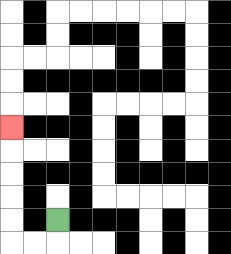{'start': '[2, 9]', 'end': '[0, 5]', 'path_directions': 'D,L,L,U,U,U,U,U', 'path_coordinates': '[[2, 9], [2, 10], [1, 10], [0, 10], [0, 9], [0, 8], [0, 7], [0, 6], [0, 5]]'}